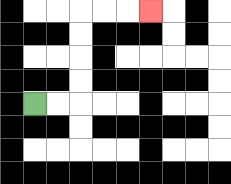{'start': '[1, 4]', 'end': '[6, 0]', 'path_directions': 'R,R,U,U,U,U,R,R,R', 'path_coordinates': '[[1, 4], [2, 4], [3, 4], [3, 3], [3, 2], [3, 1], [3, 0], [4, 0], [5, 0], [6, 0]]'}